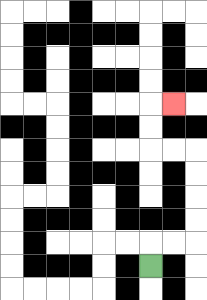{'start': '[6, 11]', 'end': '[7, 4]', 'path_directions': 'U,R,R,U,U,U,U,L,L,U,U,R', 'path_coordinates': '[[6, 11], [6, 10], [7, 10], [8, 10], [8, 9], [8, 8], [8, 7], [8, 6], [7, 6], [6, 6], [6, 5], [6, 4], [7, 4]]'}